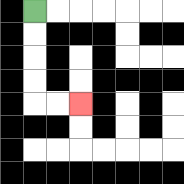{'start': '[1, 0]', 'end': '[3, 4]', 'path_directions': 'D,D,D,D,R,R', 'path_coordinates': '[[1, 0], [1, 1], [1, 2], [1, 3], [1, 4], [2, 4], [3, 4]]'}